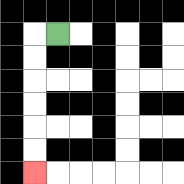{'start': '[2, 1]', 'end': '[1, 7]', 'path_directions': 'L,D,D,D,D,D,D', 'path_coordinates': '[[2, 1], [1, 1], [1, 2], [1, 3], [1, 4], [1, 5], [1, 6], [1, 7]]'}